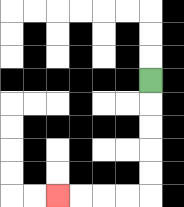{'start': '[6, 3]', 'end': '[2, 8]', 'path_directions': 'D,D,D,D,D,L,L,L,L', 'path_coordinates': '[[6, 3], [6, 4], [6, 5], [6, 6], [6, 7], [6, 8], [5, 8], [4, 8], [3, 8], [2, 8]]'}